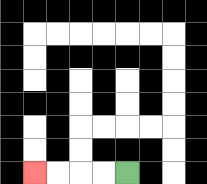{'start': '[5, 7]', 'end': '[1, 7]', 'path_directions': 'L,L,L,L', 'path_coordinates': '[[5, 7], [4, 7], [3, 7], [2, 7], [1, 7]]'}